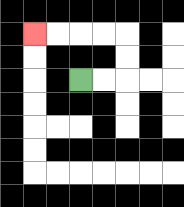{'start': '[3, 3]', 'end': '[1, 1]', 'path_directions': 'R,R,U,U,L,L,L,L', 'path_coordinates': '[[3, 3], [4, 3], [5, 3], [5, 2], [5, 1], [4, 1], [3, 1], [2, 1], [1, 1]]'}